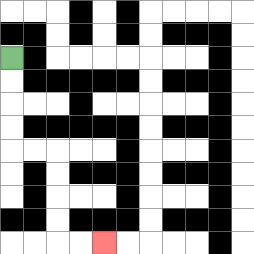{'start': '[0, 2]', 'end': '[4, 10]', 'path_directions': 'D,D,D,D,R,R,D,D,D,D,R,R', 'path_coordinates': '[[0, 2], [0, 3], [0, 4], [0, 5], [0, 6], [1, 6], [2, 6], [2, 7], [2, 8], [2, 9], [2, 10], [3, 10], [4, 10]]'}